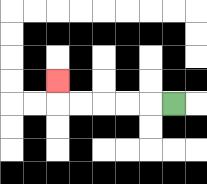{'start': '[7, 4]', 'end': '[2, 3]', 'path_directions': 'L,L,L,L,L,U', 'path_coordinates': '[[7, 4], [6, 4], [5, 4], [4, 4], [3, 4], [2, 4], [2, 3]]'}